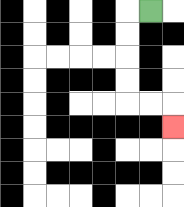{'start': '[6, 0]', 'end': '[7, 5]', 'path_directions': 'L,D,D,D,D,R,R,D', 'path_coordinates': '[[6, 0], [5, 0], [5, 1], [5, 2], [5, 3], [5, 4], [6, 4], [7, 4], [7, 5]]'}